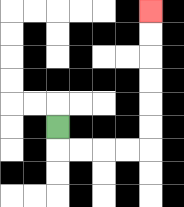{'start': '[2, 5]', 'end': '[6, 0]', 'path_directions': 'D,R,R,R,R,U,U,U,U,U,U', 'path_coordinates': '[[2, 5], [2, 6], [3, 6], [4, 6], [5, 6], [6, 6], [6, 5], [6, 4], [6, 3], [6, 2], [6, 1], [6, 0]]'}